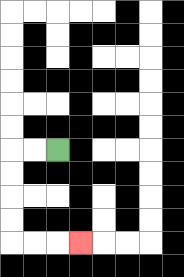{'start': '[2, 6]', 'end': '[3, 10]', 'path_directions': 'L,L,D,D,D,D,R,R,R', 'path_coordinates': '[[2, 6], [1, 6], [0, 6], [0, 7], [0, 8], [0, 9], [0, 10], [1, 10], [2, 10], [3, 10]]'}